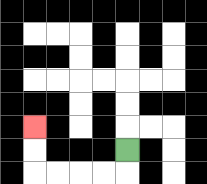{'start': '[5, 6]', 'end': '[1, 5]', 'path_directions': 'D,L,L,L,L,U,U', 'path_coordinates': '[[5, 6], [5, 7], [4, 7], [3, 7], [2, 7], [1, 7], [1, 6], [1, 5]]'}